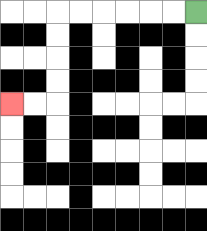{'start': '[8, 0]', 'end': '[0, 4]', 'path_directions': 'L,L,L,L,L,L,D,D,D,D,L,L', 'path_coordinates': '[[8, 0], [7, 0], [6, 0], [5, 0], [4, 0], [3, 0], [2, 0], [2, 1], [2, 2], [2, 3], [2, 4], [1, 4], [0, 4]]'}